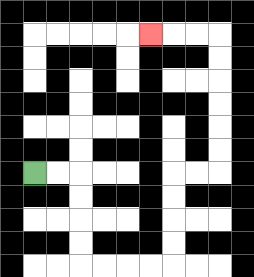{'start': '[1, 7]', 'end': '[6, 1]', 'path_directions': 'R,R,D,D,D,D,R,R,R,R,U,U,U,U,R,R,U,U,U,U,U,U,L,L,L', 'path_coordinates': '[[1, 7], [2, 7], [3, 7], [3, 8], [3, 9], [3, 10], [3, 11], [4, 11], [5, 11], [6, 11], [7, 11], [7, 10], [7, 9], [7, 8], [7, 7], [8, 7], [9, 7], [9, 6], [9, 5], [9, 4], [9, 3], [9, 2], [9, 1], [8, 1], [7, 1], [6, 1]]'}